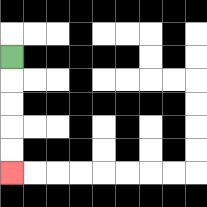{'start': '[0, 2]', 'end': '[0, 7]', 'path_directions': 'D,D,D,D,D', 'path_coordinates': '[[0, 2], [0, 3], [0, 4], [0, 5], [0, 6], [0, 7]]'}